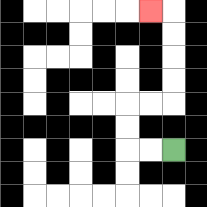{'start': '[7, 6]', 'end': '[6, 0]', 'path_directions': 'L,L,U,U,R,R,U,U,U,U,L', 'path_coordinates': '[[7, 6], [6, 6], [5, 6], [5, 5], [5, 4], [6, 4], [7, 4], [7, 3], [7, 2], [7, 1], [7, 0], [6, 0]]'}